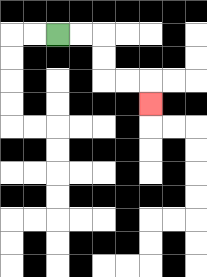{'start': '[2, 1]', 'end': '[6, 4]', 'path_directions': 'R,R,D,D,R,R,D', 'path_coordinates': '[[2, 1], [3, 1], [4, 1], [4, 2], [4, 3], [5, 3], [6, 3], [6, 4]]'}